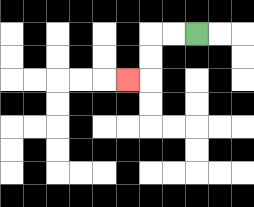{'start': '[8, 1]', 'end': '[5, 3]', 'path_directions': 'L,L,D,D,L', 'path_coordinates': '[[8, 1], [7, 1], [6, 1], [6, 2], [6, 3], [5, 3]]'}